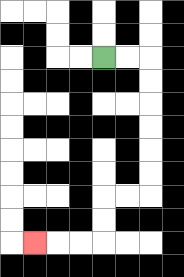{'start': '[4, 2]', 'end': '[1, 10]', 'path_directions': 'R,R,D,D,D,D,D,D,L,L,D,D,L,L,L', 'path_coordinates': '[[4, 2], [5, 2], [6, 2], [6, 3], [6, 4], [6, 5], [6, 6], [6, 7], [6, 8], [5, 8], [4, 8], [4, 9], [4, 10], [3, 10], [2, 10], [1, 10]]'}